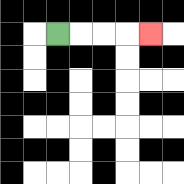{'start': '[2, 1]', 'end': '[6, 1]', 'path_directions': 'R,R,R,R', 'path_coordinates': '[[2, 1], [3, 1], [4, 1], [5, 1], [6, 1]]'}